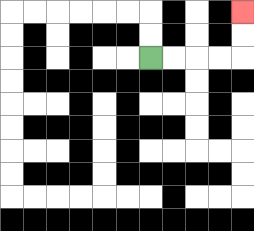{'start': '[6, 2]', 'end': '[10, 0]', 'path_directions': 'R,R,R,R,U,U', 'path_coordinates': '[[6, 2], [7, 2], [8, 2], [9, 2], [10, 2], [10, 1], [10, 0]]'}